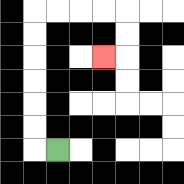{'start': '[2, 6]', 'end': '[4, 2]', 'path_directions': 'L,U,U,U,U,U,U,R,R,R,R,D,D,L', 'path_coordinates': '[[2, 6], [1, 6], [1, 5], [1, 4], [1, 3], [1, 2], [1, 1], [1, 0], [2, 0], [3, 0], [4, 0], [5, 0], [5, 1], [5, 2], [4, 2]]'}